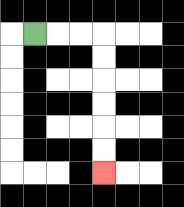{'start': '[1, 1]', 'end': '[4, 7]', 'path_directions': 'R,R,R,D,D,D,D,D,D', 'path_coordinates': '[[1, 1], [2, 1], [3, 1], [4, 1], [4, 2], [4, 3], [4, 4], [4, 5], [4, 6], [4, 7]]'}